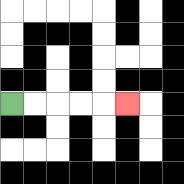{'start': '[0, 4]', 'end': '[5, 4]', 'path_directions': 'R,R,R,R,R', 'path_coordinates': '[[0, 4], [1, 4], [2, 4], [3, 4], [4, 4], [5, 4]]'}